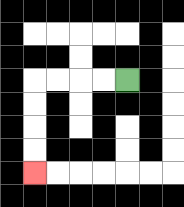{'start': '[5, 3]', 'end': '[1, 7]', 'path_directions': 'L,L,L,L,D,D,D,D', 'path_coordinates': '[[5, 3], [4, 3], [3, 3], [2, 3], [1, 3], [1, 4], [1, 5], [1, 6], [1, 7]]'}